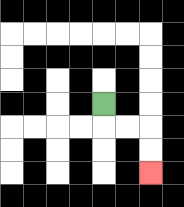{'start': '[4, 4]', 'end': '[6, 7]', 'path_directions': 'D,R,R,D,D', 'path_coordinates': '[[4, 4], [4, 5], [5, 5], [6, 5], [6, 6], [6, 7]]'}